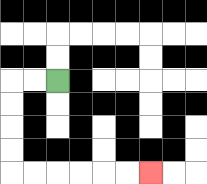{'start': '[2, 3]', 'end': '[6, 7]', 'path_directions': 'L,L,D,D,D,D,R,R,R,R,R,R', 'path_coordinates': '[[2, 3], [1, 3], [0, 3], [0, 4], [0, 5], [0, 6], [0, 7], [1, 7], [2, 7], [3, 7], [4, 7], [5, 7], [6, 7]]'}